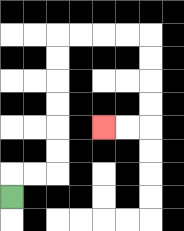{'start': '[0, 8]', 'end': '[4, 5]', 'path_directions': 'U,R,R,U,U,U,U,U,U,R,R,R,R,D,D,D,D,L,L', 'path_coordinates': '[[0, 8], [0, 7], [1, 7], [2, 7], [2, 6], [2, 5], [2, 4], [2, 3], [2, 2], [2, 1], [3, 1], [4, 1], [5, 1], [6, 1], [6, 2], [6, 3], [6, 4], [6, 5], [5, 5], [4, 5]]'}